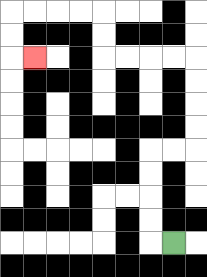{'start': '[7, 10]', 'end': '[1, 2]', 'path_directions': 'L,U,U,U,U,R,R,U,U,U,U,L,L,L,L,U,U,L,L,L,L,D,D,R', 'path_coordinates': '[[7, 10], [6, 10], [6, 9], [6, 8], [6, 7], [6, 6], [7, 6], [8, 6], [8, 5], [8, 4], [8, 3], [8, 2], [7, 2], [6, 2], [5, 2], [4, 2], [4, 1], [4, 0], [3, 0], [2, 0], [1, 0], [0, 0], [0, 1], [0, 2], [1, 2]]'}